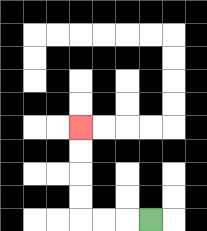{'start': '[6, 9]', 'end': '[3, 5]', 'path_directions': 'L,L,L,U,U,U,U', 'path_coordinates': '[[6, 9], [5, 9], [4, 9], [3, 9], [3, 8], [3, 7], [3, 6], [3, 5]]'}